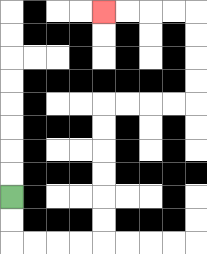{'start': '[0, 8]', 'end': '[4, 0]', 'path_directions': 'D,D,R,R,R,R,U,U,U,U,U,U,R,R,R,R,U,U,U,U,L,L,L,L', 'path_coordinates': '[[0, 8], [0, 9], [0, 10], [1, 10], [2, 10], [3, 10], [4, 10], [4, 9], [4, 8], [4, 7], [4, 6], [4, 5], [4, 4], [5, 4], [6, 4], [7, 4], [8, 4], [8, 3], [8, 2], [8, 1], [8, 0], [7, 0], [6, 0], [5, 0], [4, 0]]'}